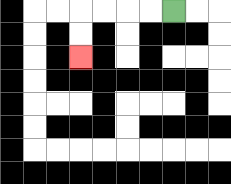{'start': '[7, 0]', 'end': '[3, 2]', 'path_directions': 'L,L,L,L,D,D', 'path_coordinates': '[[7, 0], [6, 0], [5, 0], [4, 0], [3, 0], [3, 1], [3, 2]]'}